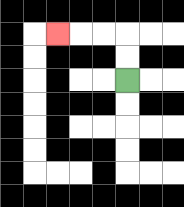{'start': '[5, 3]', 'end': '[2, 1]', 'path_directions': 'U,U,L,L,L', 'path_coordinates': '[[5, 3], [5, 2], [5, 1], [4, 1], [3, 1], [2, 1]]'}